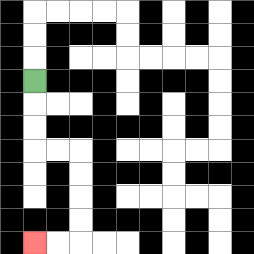{'start': '[1, 3]', 'end': '[1, 10]', 'path_directions': 'D,D,D,R,R,D,D,D,D,L,L', 'path_coordinates': '[[1, 3], [1, 4], [1, 5], [1, 6], [2, 6], [3, 6], [3, 7], [3, 8], [3, 9], [3, 10], [2, 10], [1, 10]]'}